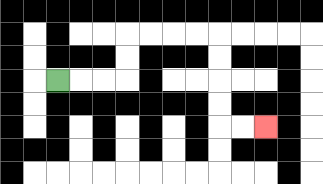{'start': '[2, 3]', 'end': '[11, 5]', 'path_directions': 'R,R,R,U,U,R,R,R,R,D,D,D,D,R,R', 'path_coordinates': '[[2, 3], [3, 3], [4, 3], [5, 3], [5, 2], [5, 1], [6, 1], [7, 1], [8, 1], [9, 1], [9, 2], [9, 3], [9, 4], [9, 5], [10, 5], [11, 5]]'}